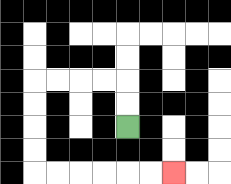{'start': '[5, 5]', 'end': '[7, 7]', 'path_directions': 'U,U,L,L,L,L,D,D,D,D,R,R,R,R,R,R', 'path_coordinates': '[[5, 5], [5, 4], [5, 3], [4, 3], [3, 3], [2, 3], [1, 3], [1, 4], [1, 5], [1, 6], [1, 7], [2, 7], [3, 7], [4, 7], [5, 7], [6, 7], [7, 7]]'}